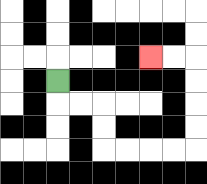{'start': '[2, 3]', 'end': '[6, 2]', 'path_directions': 'D,R,R,D,D,R,R,R,R,U,U,U,U,L,L', 'path_coordinates': '[[2, 3], [2, 4], [3, 4], [4, 4], [4, 5], [4, 6], [5, 6], [6, 6], [7, 6], [8, 6], [8, 5], [8, 4], [8, 3], [8, 2], [7, 2], [6, 2]]'}